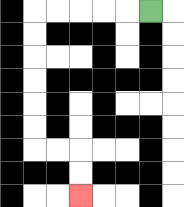{'start': '[6, 0]', 'end': '[3, 8]', 'path_directions': 'L,L,L,L,L,D,D,D,D,D,D,R,R,D,D', 'path_coordinates': '[[6, 0], [5, 0], [4, 0], [3, 0], [2, 0], [1, 0], [1, 1], [1, 2], [1, 3], [1, 4], [1, 5], [1, 6], [2, 6], [3, 6], [3, 7], [3, 8]]'}